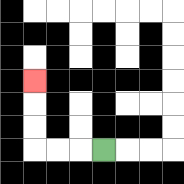{'start': '[4, 6]', 'end': '[1, 3]', 'path_directions': 'L,L,L,U,U,U', 'path_coordinates': '[[4, 6], [3, 6], [2, 6], [1, 6], [1, 5], [1, 4], [1, 3]]'}